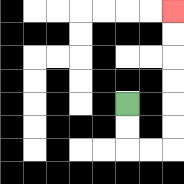{'start': '[5, 4]', 'end': '[7, 0]', 'path_directions': 'D,D,R,R,U,U,U,U,U,U', 'path_coordinates': '[[5, 4], [5, 5], [5, 6], [6, 6], [7, 6], [7, 5], [7, 4], [7, 3], [7, 2], [7, 1], [7, 0]]'}